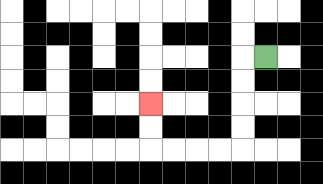{'start': '[11, 2]', 'end': '[6, 4]', 'path_directions': 'L,D,D,D,D,L,L,L,L,U,U', 'path_coordinates': '[[11, 2], [10, 2], [10, 3], [10, 4], [10, 5], [10, 6], [9, 6], [8, 6], [7, 6], [6, 6], [6, 5], [6, 4]]'}